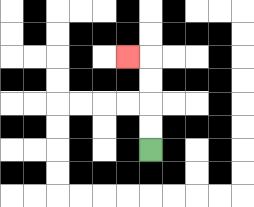{'start': '[6, 6]', 'end': '[5, 2]', 'path_directions': 'U,U,U,U,L', 'path_coordinates': '[[6, 6], [6, 5], [6, 4], [6, 3], [6, 2], [5, 2]]'}